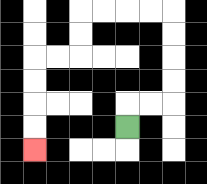{'start': '[5, 5]', 'end': '[1, 6]', 'path_directions': 'U,R,R,U,U,U,U,L,L,L,L,D,D,L,L,D,D,D,D', 'path_coordinates': '[[5, 5], [5, 4], [6, 4], [7, 4], [7, 3], [7, 2], [7, 1], [7, 0], [6, 0], [5, 0], [4, 0], [3, 0], [3, 1], [3, 2], [2, 2], [1, 2], [1, 3], [1, 4], [1, 5], [1, 6]]'}